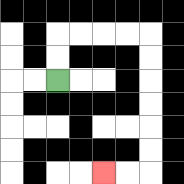{'start': '[2, 3]', 'end': '[4, 7]', 'path_directions': 'U,U,R,R,R,R,D,D,D,D,D,D,L,L', 'path_coordinates': '[[2, 3], [2, 2], [2, 1], [3, 1], [4, 1], [5, 1], [6, 1], [6, 2], [6, 3], [6, 4], [6, 5], [6, 6], [6, 7], [5, 7], [4, 7]]'}